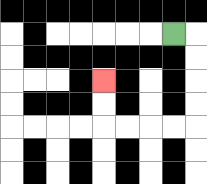{'start': '[7, 1]', 'end': '[4, 3]', 'path_directions': 'R,D,D,D,D,L,L,L,L,U,U', 'path_coordinates': '[[7, 1], [8, 1], [8, 2], [8, 3], [8, 4], [8, 5], [7, 5], [6, 5], [5, 5], [4, 5], [4, 4], [4, 3]]'}